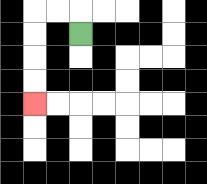{'start': '[3, 1]', 'end': '[1, 4]', 'path_directions': 'U,L,L,D,D,D,D', 'path_coordinates': '[[3, 1], [3, 0], [2, 0], [1, 0], [1, 1], [1, 2], [1, 3], [1, 4]]'}